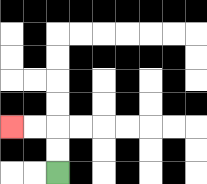{'start': '[2, 7]', 'end': '[0, 5]', 'path_directions': 'U,U,L,L', 'path_coordinates': '[[2, 7], [2, 6], [2, 5], [1, 5], [0, 5]]'}